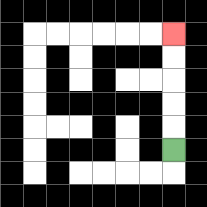{'start': '[7, 6]', 'end': '[7, 1]', 'path_directions': 'U,U,U,U,U', 'path_coordinates': '[[7, 6], [7, 5], [7, 4], [7, 3], [7, 2], [7, 1]]'}